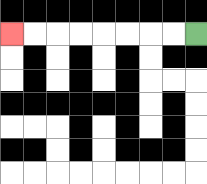{'start': '[8, 1]', 'end': '[0, 1]', 'path_directions': 'L,L,L,L,L,L,L,L', 'path_coordinates': '[[8, 1], [7, 1], [6, 1], [5, 1], [4, 1], [3, 1], [2, 1], [1, 1], [0, 1]]'}